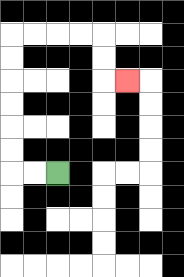{'start': '[2, 7]', 'end': '[5, 3]', 'path_directions': 'L,L,U,U,U,U,U,U,R,R,R,R,D,D,R', 'path_coordinates': '[[2, 7], [1, 7], [0, 7], [0, 6], [0, 5], [0, 4], [0, 3], [0, 2], [0, 1], [1, 1], [2, 1], [3, 1], [4, 1], [4, 2], [4, 3], [5, 3]]'}